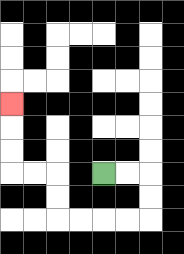{'start': '[4, 7]', 'end': '[0, 4]', 'path_directions': 'R,R,D,D,L,L,L,L,U,U,L,L,U,U,U', 'path_coordinates': '[[4, 7], [5, 7], [6, 7], [6, 8], [6, 9], [5, 9], [4, 9], [3, 9], [2, 9], [2, 8], [2, 7], [1, 7], [0, 7], [0, 6], [0, 5], [0, 4]]'}